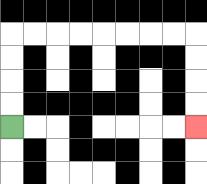{'start': '[0, 5]', 'end': '[8, 5]', 'path_directions': 'U,U,U,U,R,R,R,R,R,R,R,R,D,D,D,D', 'path_coordinates': '[[0, 5], [0, 4], [0, 3], [0, 2], [0, 1], [1, 1], [2, 1], [3, 1], [4, 1], [5, 1], [6, 1], [7, 1], [8, 1], [8, 2], [8, 3], [8, 4], [8, 5]]'}